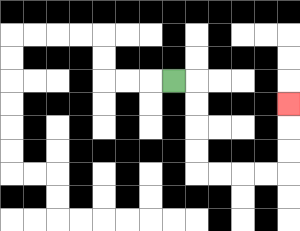{'start': '[7, 3]', 'end': '[12, 4]', 'path_directions': 'R,D,D,D,D,R,R,R,R,U,U,U', 'path_coordinates': '[[7, 3], [8, 3], [8, 4], [8, 5], [8, 6], [8, 7], [9, 7], [10, 7], [11, 7], [12, 7], [12, 6], [12, 5], [12, 4]]'}